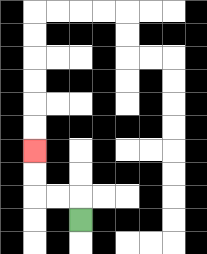{'start': '[3, 9]', 'end': '[1, 6]', 'path_directions': 'U,L,L,U,U', 'path_coordinates': '[[3, 9], [3, 8], [2, 8], [1, 8], [1, 7], [1, 6]]'}